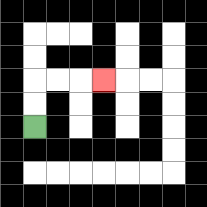{'start': '[1, 5]', 'end': '[4, 3]', 'path_directions': 'U,U,R,R,R', 'path_coordinates': '[[1, 5], [1, 4], [1, 3], [2, 3], [3, 3], [4, 3]]'}